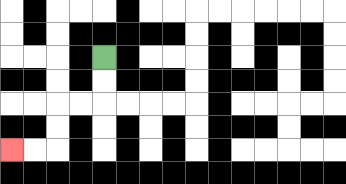{'start': '[4, 2]', 'end': '[0, 6]', 'path_directions': 'D,D,L,L,D,D,L,L', 'path_coordinates': '[[4, 2], [4, 3], [4, 4], [3, 4], [2, 4], [2, 5], [2, 6], [1, 6], [0, 6]]'}